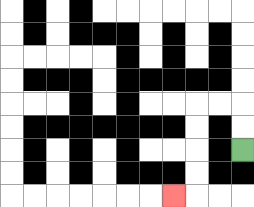{'start': '[10, 6]', 'end': '[7, 8]', 'path_directions': 'U,U,L,L,D,D,D,D,L', 'path_coordinates': '[[10, 6], [10, 5], [10, 4], [9, 4], [8, 4], [8, 5], [8, 6], [8, 7], [8, 8], [7, 8]]'}